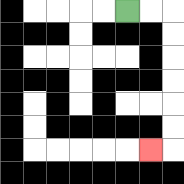{'start': '[5, 0]', 'end': '[6, 6]', 'path_directions': 'R,R,D,D,D,D,D,D,L', 'path_coordinates': '[[5, 0], [6, 0], [7, 0], [7, 1], [7, 2], [7, 3], [7, 4], [7, 5], [7, 6], [6, 6]]'}